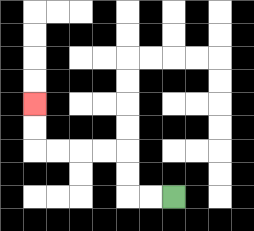{'start': '[7, 8]', 'end': '[1, 4]', 'path_directions': 'L,L,U,U,L,L,L,L,U,U', 'path_coordinates': '[[7, 8], [6, 8], [5, 8], [5, 7], [5, 6], [4, 6], [3, 6], [2, 6], [1, 6], [1, 5], [1, 4]]'}